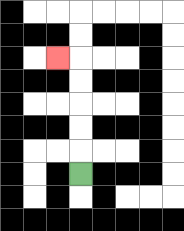{'start': '[3, 7]', 'end': '[2, 2]', 'path_directions': 'U,U,U,U,U,L', 'path_coordinates': '[[3, 7], [3, 6], [3, 5], [3, 4], [3, 3], [3, 2], [2, 2]]'}